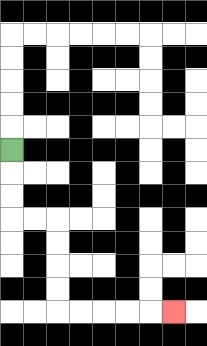{'start': '[0, 6]', 'end': '[7, 13]', 'path_directions': 'D,D,D,R,R,D,D,D,D,R,R,R,R,R', 'path_coordinates': '[[0, 6], [0, 7], [0, 8], [0, 9], [1, 9], [2, 9], [2, 10], [2, 11], [2, 12], [2, 13], [3, 13], [4, 13], [5, 13], [6, 13], [7, 13]]'}